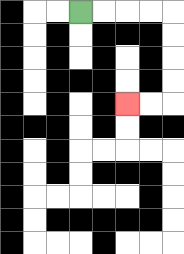{'start': '[3, 0]', 'end': '[5, 4]', 'path_directions': 'R,R,R,R,D,D,D,D,L,L', 'path_coordinates': '[[3, 0], [4, 0], [5, 0], [6, 0], [7, 0], [7, 1], [7, 2], [7, 3], [7, 4], [6, 4], [5, 4]]'}